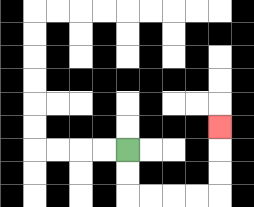{'start': '[5, 6]', 'end': '[9, 5]', 'path_directions': 'D,D,R,R,R,R,U,U,U', 'path_coordinates': '[[5, 6], [5, 7], [5, 8], [6, 8], [7, 8], [8, 8], [9, 8], [9, 7], [9, 6], [9, 5]]'}